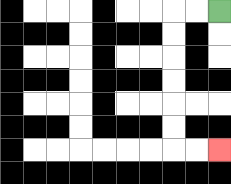{'start': '[9, 0]', 'end': '[9, 6]', 'path_directions': 'L,L,D,D,D,D,D,D,R,R', 'path_coordinates': '[[9, 0], [8, 0], [7, 0], [7, 1], [7, 2], [7, 3], [7, 4], [7, 5], [7, 6], [8, 6], [9, 6]]'}